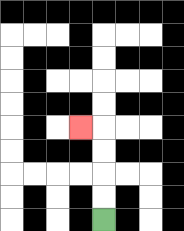{'start': '[4, 9]', 'end': '[3, 5]', 'path_directions': 'U,U,U,U,L', 'path_coordinates': '[[4, 9], [4, 8], [4, 7], [4, 6], [4, 5], [3, 5]]'}